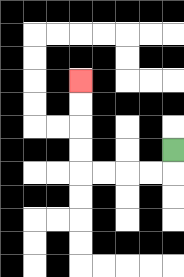{'start': '[7, 6]', 'end': '[3, 3]', 'path_directions': 'D,L,L,L,L,U,U,U,U', 'path_coordinates': '[[7, 6], [7, 7], [6, 7], [5, 7], [4, 7], [3, 7], [3, 6], [3, 5], [3, 4], [3, 3]]'}